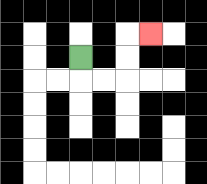{'start': '[3, 2]', 'end': '[6, 1]', 'path_directions': 'D,R,R,U,U,R', 'path_coordinates': '[[3, 2], [3, 3], [4, 3], [5, 3], [5, 2], [5, 1], [6, 1]]'}